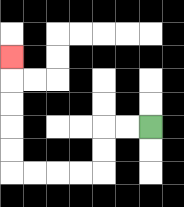{'start': '[6, 5]', 'end': '[0, 2]', 'path_directions': 'L,L,D,D,L,L,L,L,U,U,U,U,U', 'path_coordinates': '[[6, 5], [5, 5], [4, 5], [4, 6], [4, 7], [3, 7], [2, 7], [1, 7], [0, 7], [0, 6], [0, 5], [0, 4], [0, 3], [0, 2]]'}